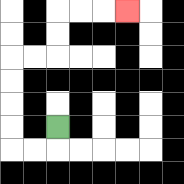{'start': '[2, 5]', 'end': '[5, 0]', 'path_directions': 'D,L,L,U,U,U,U,R,R,U,U,R,R,R', 'path_coordinates': '[[2, 5], [2, 6], [1, 6], [0, 6], [0, 5], [0, 4], [0, 3], [0, 2], [1, 2], [2, 2], [2, 1], [2, 0], [3, 0], [4, 0], [5, 0]]'}